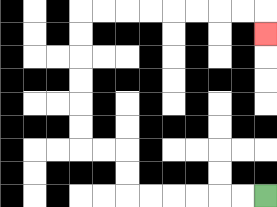{'start': '[11, 8]', 'end': '[11, 1]', 'path_directions': 'L,L,L,L,L,L,U,U,L,L,U,U,U,U,U,U,R,R,R,R,R,R,R,R,D', 'path_coordinates': '[[11, 8], [10, 8], [9, 8], [8, 8], [7, 8], [6, 8], [5, 8], [5, 7], [5, 6], [4, 6], [3, 6], [3, 5], [3, 4], [3, 3], [3, 2], [3, 1], [3, 0], [4, 0], [5, 0], [6, 0], [7, 0], [8, 0], [9, 0], [10, 0], [11, 0], [11, 1]]'}